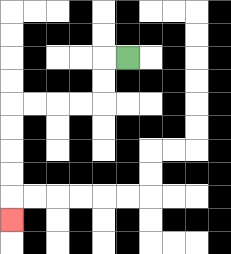{'start': '[5, 2]', 'end': '[0, 9]', 'path_directions': 'L,D,D,L,L,L,L,D,D,D,D,D', 'path_coordinates': '[[5, 2], [4, 2], [4, 3], [4, 4], [3, 4], [2, 4], [1, 4], [0, 4], [0, 5], [0, 6], [0, 7], [0, 8], [0, 9]]'}